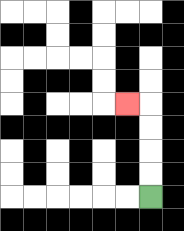{'start': '[6, 8]', 'end': '[5, 4]', 'path_directions': 'U,U,U,U,L', 'path_coordinates': '[[6, 8], [6, 7], [6, 6], [6, 5], [6, 4], [5, 4]]'}